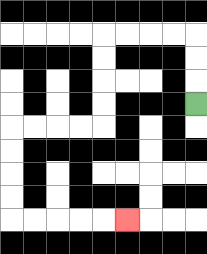{'start': '[8, 4]', 'end': '[5, 9]', 'path_directions': 'U,U,U,L,L,L,L,D,D,D,D,L,L,L,L,D,D,D,D,R,R,R,R,R', 'path_coordinates': '[[8, 4], [8, 3], [8, 2], [8, 1], [7, 1], [6, 1], [5, 1], [4, 1], [4, 2], [4, 3], [4, 4], [4, 5], [3, 5], [2, 5], [1, 5], [0, 5], [0, 6], [0, 7], [0, 8], [0, 9], [1, 9], [2, 9], [3, 9], [4, 9], [5, 9]]'}